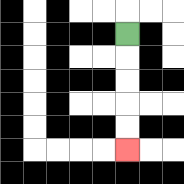{'start': '[5, 1]', 'end': '[5, 6]', 'path_directions': 'D,D,D,D,D', 'path_coordinates': '[[5, 1], [5, 2], [5, 3], [5, 4], [5, 5], [5, 6]]'}